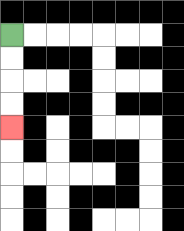{'start': '[0, 1]', 'end': '[0, 5]', 'path_directions': 'D,D,D,D', 'path_coordinates': '[[0, 1], [0, 2], [0, 3], [0, 4], [0, 5]]'}